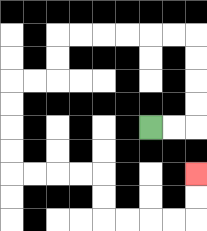{'start': '[6, 5]', 'end': '[8, 7]', 'path_directions': 'R,R,U,U,U,U,L,L,L,L,L,L,D,D,L,L,D,D,D,D,R,R,R,R,D,D,R,R,R,R,U,U', 'path_coordinates': '[[6, 5], [7, 5], [8, 5], [8, 4], [8, 3], [8, 2], [8, 1], [7, 1], [6, 1], [5, 1], [4, 1], [3, 1], [2, 1], [2, 2], [2, 3], [1, 3], [0, 3], [0, 4], [0, 5], [0, 6], [0, 7], [1, 7], [2, 7], [3, 7], [4, 7], [4, 8], [4, 9], [5, 9], [6, 9], [7, 9], [8, 9], [8, 8], [8, 7]]'}